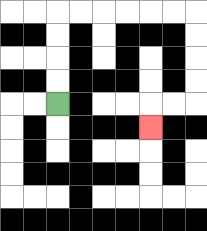{'start': '[2, 4]', 'end': '[6, 5]', 'path_directions': 'U,U,U,U,R,R,R,R,R,R,D,D,D,D,L,L,D', 'path_coordinates': '[[2, 4], [2, 3], [2, 2], [2, 1], [2, 0], [3, 0], [4, 0], [5, 0], [6, 0], [7, 0], [8, 0], [8, 1], [8, 2], [8, 3], [8, 4], [7, 4], [6, 4], [6, 5]]'}